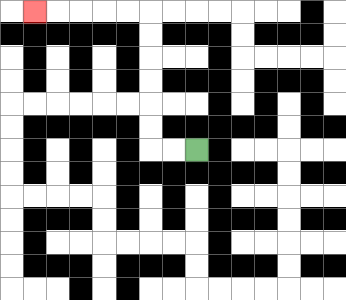{'start': '[8, 6]', 'end': '[1, 0]', 'path_directions': 'L,L,U,U,U,U,U,U,L,L,L,L,L', 'path_coordinates': '[[8, 6], [7, 6], [6, 6], [6, 5], [6, 4], [6, 3], [6, 2], [6, 1], [6, 0], [5, 0], [4, 0], [3, 0], [2, 0], [1, 0]]'}